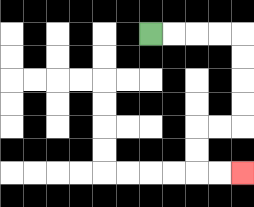{'start': '[6, 1]', 'end': '[10, 7]', 'path_directions': 'R,R,R,R,D,D,D,D,L,L,D,D,R,R', 'path_coordinates': '[[6, 1], [7, 1], [8, 1], [9, 1], [10, 1], [10, 2], [10, 3], [10, 4], [10, 5], [9, 5], [8, 5], [8, 6], [8, 7], [9, 7], [10, 7]]'}